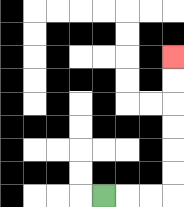{'start': '[4, 8]', 'end': '[7, 2]', 'path_directions': 'R,R,R,U,U,U,U,U,U', 'path_coordinates': '[[4, 8], [5, 8], [6, 8], [7, 8], [7, 7], [7, 6], [7, 5], [7, 4], [7, 3], [7, 2]]'}